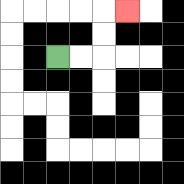{'start': '[2, 2]', 'end': '[5, 0]', 'path_directions': 'R,R,U,U,R', 'path_coordinates': '[[2, 2], [3, 2], [4, 2], [4, 1], [4, 0], [5, 0]]'}